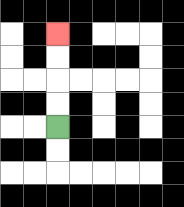{'start': '[2, 5]', 'end': '[2, 1]', 'path_directions': 'U,U,U,U', 'path_coordinates': '[[2, 5], [2, 4], [2, 3], [2, 2], [2, 1]]'}